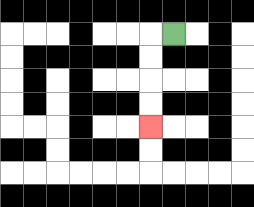{'start': '[7, 1]', 'end': '[6, 5]', 'path_directions': 'L,D,D,D,D', 'path_coordinates': '[[7, 1], [6, 1], [6, 2], [6, 3], [6, 4], [6, 5]]'}